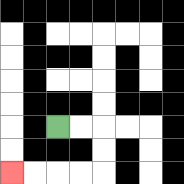{'start': '[2, 5]', 'end': '[0, 7]', 'path_directions': 'R,R,D,D,L,L,L,L', 'path_coordinates': '[[2, 5], [3, 5], [4, 5], [4, 6], [4, 7], [3, 7], [2, 7], [1, 7], [0, 7]]'}